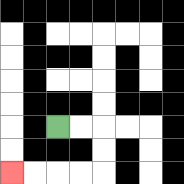{'start': '[2, 5]', 'end': '[0, 7]', 'path_directions': 'R,R,D,D,L,L,L,L', 'path_coordinates': '[[2, 5], [3, 5], [4, 5], [4, 6], [4, 7], [3, 7], [2, 7], [1, 7], [0, 7]]'}